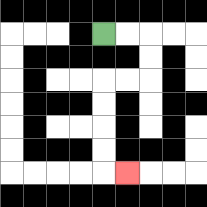{'start': '[4, 1]', 'end': '[5, 7]', 'path_directions': 'R,R,D,D,L,L,D,D,D,D,R', 'path_coordinates': '[[4, 1], [5, 1], [6, 1], [6, 2], [6, 3], [5, 3], [4, 3], [4, 4], [4, 5], [4, 6], [4, 7], [5, 7]]'}